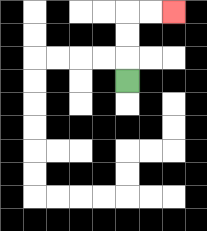{'start': '[5, 3]', 'end': '[7, 0]', 'path_directions': 'U,U,U,R,R', 'path_coordinates': '[[5, 3], [5, 2], [5, 1], [5, 0], [6, 0], [7, 0]]'}